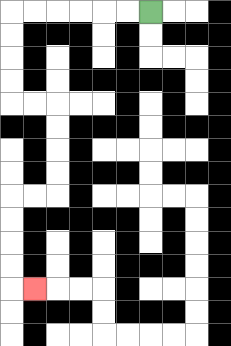{'start': '[6, 0]', 'end': '[1, 12]', 'path_directions': 'L,L,L,L,L,L,D,D,D,D,R,R,D,D,D,D,L,L,D,D,D,D,R', 'path_coordinates': '[[6, 0], [5, 0], [4, 0], [3, 0], [2, 0], [1, 0], [0, 0], [0, 1], [0, 2], [0, 3], [0, 4], [1, 4], [2, 4], [2, 5], [2, 6], [2, 7], [2, 8], [1, 8], [0, 8], [0, 9], [0, 10], [0, 11], [0, 12], [1, 12]]'}